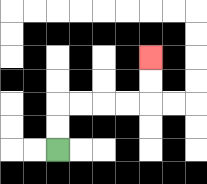{'start': '[2, 6]', 'end': '[6, 2]', 'path_directions': 'U,U,R,R,R,R,U,U', 'path_coordinates': '[[2, 6], [2, 5], [2, 4], [3, 4], [4, 4], [5, 4], [6, 4], [6, 3], [6, 2]]'}